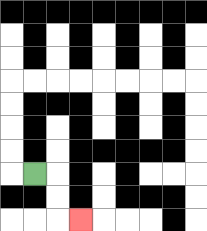{'start': '[1, 7]', 'end': '[3, 9]', 'path_directions': 'R,D,D,R', 'path_coordinates': '[[1, 7], [2, 7], [2, 8], [2, 9], [3, 9]]'}